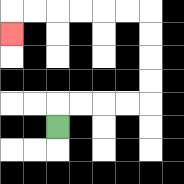{'start': '[2, 5]', 'end': '[0, 1]', 'path_directions': 'U,R,R,R,R,U,U,U,U,L,L,L,L,L,L,D', 'path_coordinates': '[[2, 5], [2, 4], [3, 4], [4, 4], [5, 4], [6, 4], [6, 3], [6, 2], [6, 1], [6, 0], [5, 0], [4, 0], [3, 0], [2, 0], [1, 0], [0, 0], [0, 1]]'}